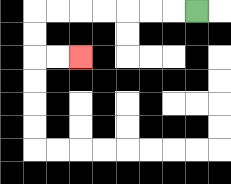{'start': '[8, 0]', 'end': '[3, 2]', 'path_directions': 'L,L,L,L,L,L,L,D,D,R,R', 'path_coordinates': '[[8, 0], [7, 0], [6, 0], [5, 0], [4, 0], [3, 0], [2, 0], [1, 0], [1, 1], [1, 2], [2, 2], [3, 2]]'}